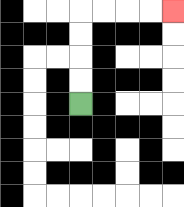{'start': '[3, 4]', 'end': '[7, 0]', 'path_directions': 'U,U,U,U,R,R,R,R', 'path_coordinates': '[[3, 4], [3, 3], [3, 2], [3, 1], [3, 0], [4, 0], [5, 0], [6, 0], [7, 0]]'}